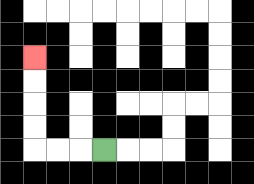{'start': '[4, 6]', 'end': '[1, 2]', 'path_directions': 'L,L,L,U,U,U,U', 'path_coordinates': '[[4, 6], [3, 6], [2, 6], [1, 6], [1, 5], [1, 4], [1, 3], [1, 2]]'}